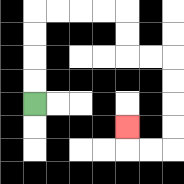{'start': '[1, 4]', 'end': '[5, 5]', 'path_directions': 'U,U,U,U,R,R,R,R,D,D,R,R,D,D,D,D,L,L,U', 'path_coordinates': '[[1, 4], [1, 3], [1, 2], [1, 1], [1, 0], [2, 0], [3, 0], [4, 0], [5, 0], [5, 1], [5, 2], [6, 2], [7, 2], [7, 3], [7, 4], [7, 5], [7, 6], [6, 6], [5, 6], [5, 5]]'}